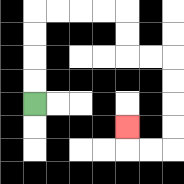{'start': '[1, 4]', 'end': '[5, 5]', 'path_directions': 'U,U,U,U,R,R,R,R,D,D,R,R,D,D,D,D,L,L,U', 'path_coordinates': '[[1, 4], [1, 3], [1, 2], [1, 1], [1, 0], [2, 0], [3, 0], [4, 0], [5, 0], [5, 1], [5, 2], [6, 2], [7, 2], [7, 3], [7, 4], [7, 5], [7, 6], [6, 6], [5, 6], [5, 5]]'}